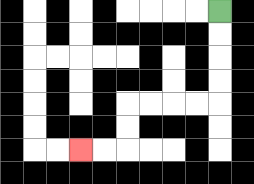{'start': '[9, 0]', 'end': '[3, 6]', 'path_directions': 'D,D,D,D,L,L,L,L,D,D,L,L', 'path_coordinates': '[[9, 0], [9, 1], [9, 2], [9, 3], [9, 4], [8, 4], [7, 4], [6, 4], [5, 4], [5, 5], [5, 6], [4, 6], [3, 6]]'}